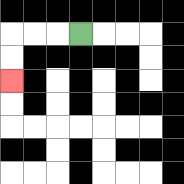{'start': '[3, 1]', 'end': '[0, 3]', 'path_directions': 'L,L,L,D,D', 'path_coordinates': '[[3, 1], [2, 1], [1, 1], [0, 1], [0, 2], [0, 3]]'}